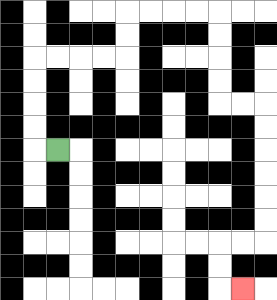{'start': '[2, 6]', 'end': '[10, 12]', 'path_directions': 'L,U,U,U,U,R,R,R,R,U,U,R,R,R,R,D,D,D,D,R,R,D,D,D,D,D,D,L,L,D,D,R', 'path_coordinates': '[[2, 6], [1, 6], [1, 5], [1, 4], [1, 3], [1, 2], [2, 2], [3, 2], [4, 2], [5, 2], [5, 1], [5, 0], [6, 0], [7, 0], [8, 0], [9, 0], [9, 1], [9, 2], [9, 3], [9, 4], [10, 4], [11, 4], [11, 5], [11, 6], [11, 7], [11, 8], [11, 9], [11, 10], [10, 10], [9, 10], [9, 11], [9, 12], [10, 12]]'}